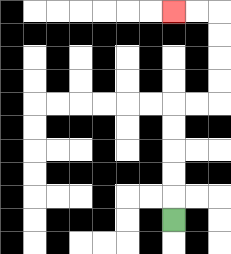{'start': '[7, 9]', 'end': '[7, 0]', 'path_directions': 'U,U,U,U,U,R,R,U,U,U,U,L,L', 'path_coordinates': '[[7, 9], [7, 8], [7, 7], [7, 6], [7, 5], [7, 4], [8, 4], [9, 4], [9, 3], [9, 2], [9, 1], [9, 0], [8, 0], [7, 0]]'}